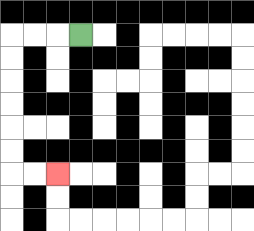{'start': '[3, 1]', 'end': '[2, 7]', 'path_directions': 'L,L,L,D,D,D,D,D,D,R,R', 'path_coordinates': '[[3, 1], [2, 1], [1, 1], [0, 1], [0, 2], [0, 3], [0, 4], [0, 5], [0, 6], [0, 7], [1, 7], [2, 7]]'}